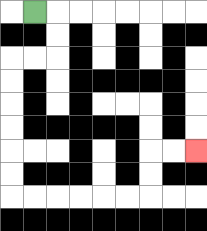{'start': '[1, 0]', 'end': '[8, 6]', 'path_directions': 'R,D,D,L,L,D,D,D,D,D,D,R,R,R,R,R,R,U,U,R,R', 'path_coordinates': '[[1, 0], [2, 0], [2, 1], [2, 2], [1, 2], [0, 2], [0, 3], [0, 4], [0, 5], [0, 6], [0, 7], [0, 8], [1, 8], [2, 8], [3, 8], [4, 8], [5, 8], [6, 8], [6, 7], [6, 6], [7, 6], [8, 6]]'}